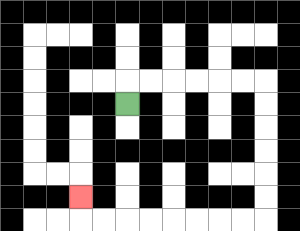{'start': '[5, 4]', 'end': '[3, 8]', 'path_directions': 'U,R,R,R,R,R,R,D,D,D,D,D,D,L,L,L,L,L,L,L,L,U', 'path_coordinates': '[[5, 4], [5, 3], [6, 3], [7, 3], [8, 3], [9, 3], [10, 3], [11, 3], [11, 4], [11, 5], [11, 6], [11, 7], [11, 8], [11, 9], [10, 9], [9, 9], [8, 9], [7, 9], [6, 9], [5, 9], [4, 9], [3, 9], [3, 8]]'}